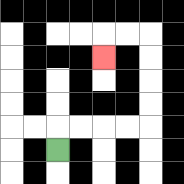{'start': '[2, 6]', 'end': '[4, 2]', 'path_directions': 'U,R,R,R,R,U,U,U,U,L,L,D', 'path_coordinates': '[[2, 6], [2, 5], [3, 5], [4, 5], [5, 5], [6, 5], [6, 4], [6, 3], [6, 2], [6, 1], [5, 1], [4, 1], [4, 2]]'}